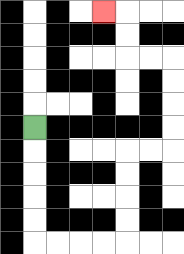{'start': '[1, 5]', 'end': '[4, 0]', 'path_directions': 'D,D,D,D,D,R,R,R,R,U,U,U,U,R,R,U,U,U,U,L,L,U,U,L', 'path_coordinates': '[[1, 5], [1, 6], [1, 7], [1, 8], [1, 9], [1, 10], [2, 10], [3, 10], [4, 10], [5, 10], [5, 9], [5, 8], [5, 7], [5, 6], [6, 6], [7, 6], [7, 5], [7, 4], [7, 3], [7, 2], [6, 2], [5, 2], [5, 1], [5, 0], [4, 0]]'}